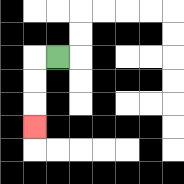{'start': '[2, 2]', 'end': '[1, 5]', 'path_directions': 'L,D,D,D', 'path_coordinates': '[[2, 2], [1, 2], [1, 3], [1, 4], [1, 5]]'}